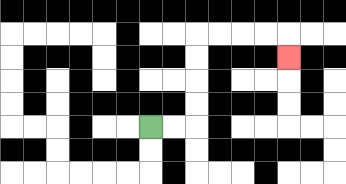{'start': '[6, 5]', 'end': '[12, 2]', 'path_directions': 'R,R,U,U,U,U,R,R,R,R,D', 'path_coordinates': '[[6, 5], [7, 5], [8, 5], [8, 4], [8, 3], [8, 2], [8, 1], [9, 1], [10, 1], [11, 1], [12, 1], [12, 2]]'}